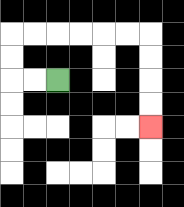{'start': '[2, 3]', 'end': '[6, 5]', 'path_directions': 'L,L,U,U,R,R,R,R,R,R,D,D,D,D', 'path_coordinates': '[[2, 3], [1, 3], [0, 3], [0, 2], [0, 1], [1, 1], [2, 1], [3, 1], [4, 1], [5, 1], [6, 1], [6, 2], [6, 3], [6, 4], [6, 5]]'}